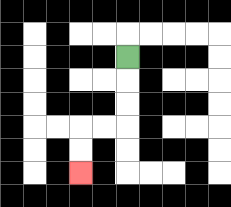{'start': '[5, 2]', 'end': '[3, 7]', 'path_directions': 'D,D,D,L,L,D,D', 'path_coordinates': '[[5, 2], [5, 3], [5, 4], [5, 5], [4, 5], [3, 5], [3, 6], [3, 7]]'}